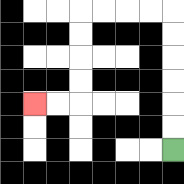{'start': '[7, 6]', 'end': '[1, 4]', 'path_directions': 'U,U,U,U,U,U,L,L,L,L,D,D,D,D,L,L', 'path_coordinates': '[[7, 6], [7, 5], [7, 4], [7, 3], [7, 2], [7, 1], [7, 0], [6, 0], [5, 0], [4, 0], [3, 0], [3, 1], [3, 2], [3, 3], [3, 4], [2, 4], [1, 4]]'}